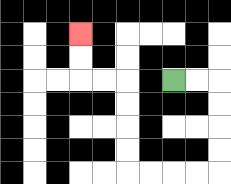{'start': '[7, 3]', 'end': '[3, 1]', 'path_directions': 'R,R,D,D,D,D,L,L,L,L,U,U,U,U,L,L,U,U', 'path_coordinates': '[[7, 3], [8, 3], [9, 3], [9, 4], [9, 5], [9, 6], [9, 7], [8, 7], [7, 7], [6, 7], [5, 7], [5, 6], [5, 5], [5, 4], [5, 3], [4, 3], [3, 3], [3, 2], [3, 1]]'}